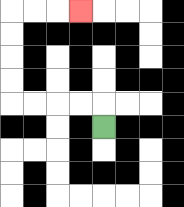{'start': '[4, 5]', 'end': '[3, 0]', 'path_directions': 'U,L,L,L,L,U,U,U,U,R,R,R', 'path_coordinates': '[[4, 5], [4, 4], [3, 4], [2, 4], [1, 4], [0, 4], [0, 3], [0, 2], [0, 1], [0, 0], [1, 0], [2, 0], [3, 0]]'}